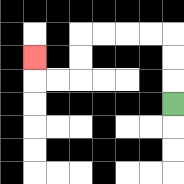{'start': '[7, 4]', 'end': '[1, 2]', 'path_directions': 'U,U,U,L,L,L,L,D,D,L,L,U', 'path_coordinates': '[[7, 4], [7, 3], [7, 2], [7, 1], [6, 1], [5, 1], [4, 1], [3, 1], [3, 2], [3, 3], [2, 3], [1, 3], [1, 2]]'}